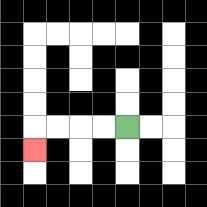{'start': '[5, 5]', 'end': '[1, 6]', 'path_directions': 'L,L,L,L,D', 'path_coordinates': '[[5, 5], [4, 5], [3, 5], [2, 5], [1, 5], [1, 6]]'}